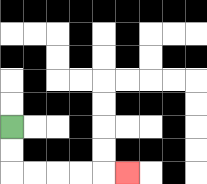{'start': '[0, 5]', 'end': '[5, 7]', 'path_directions': 'D,D,R,R,R,R,R', 'path_coordinates': '[[0, 5], [0, 6], [0, 7], [1, 7], [2, 7], [3, 7], [4, 7], [5, 7]]'}